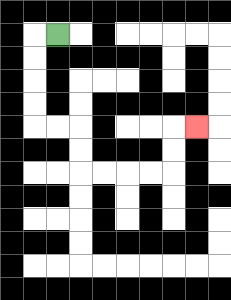{'start': '[2, 1]', 'end': '[8, 5]', 'path_directions': 'L,D,D,D,D,R,R,D,D,R,R,R,R,U,U,R', 'path_coordinates': '[[2, 1], [1, 1], [1, 2], [1, 3], [1, 4], [1, 5], [2, 5], [3, 5], [3, 6], [3, 7], [4, 7], [5, 7], [6, 7], [7, 7], [7, 6], [7, 5], [8, 5]]'}